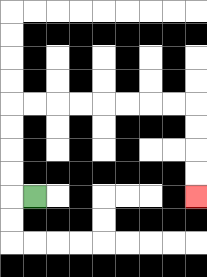{'start': '[1, 8]', 'end': '[8, 8]', 'path_directions': 'L,U,U,U,U,R,R,R,R,R,R,R,R,D,D,D,D', 'path_coordinates': '[[1, 8], [0, 8], [0, 7], [0, 6], [0, 5], [0, 4], [1, 4], [2, 4], [3, 4], [4, 4], [5, 4], [6, 4], [7, 4], [8, 4], [8, 5], [8, 6], [8, 7], [8, 8]]'}